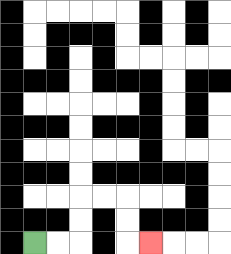{'start': '[1, 10]', 'end': '[6, 10]', 'path_directions': 'R,R,U,U,R,R,D,D,R', 'path_coordinates': '[[1, 10], [2, 10], [3, 10], [3, 9], [3, 8], [4, 8], [5, 8], [5, 9], [5, 10], [6, 10]]'}